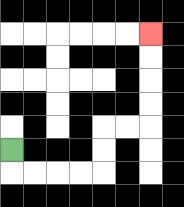{'start': '[0, 6]', 'end': '[6, 1]', 'path_directions': 'D,R,R,R,R,U,U,R,R,U,U,U,U', 'path_coordinates': '[[0, 6], [0, 7], [1, 7], [2, 7], [3, 7], [4, 7], [4, 6], [4, 5], [5, 5], [6, 5], [6, 4], [6, 3], [6, 2], [6, 1]]'}